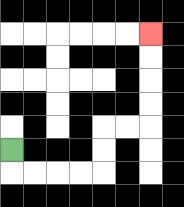{'start': '[0, 6]', 'end': '[6, 1]', 'path_directions': 'D,R,R,R,R,U,U,R,R,U,U,U,U', 'path_coordinates': '[[0, 6], [0, 7], [1, 7], [2, 7], [3, 7], [4, 7], [4, 6], [4, 5], [5, 5], [6, 5], [6, 4], [6, 3], [6, 2], [6, 1]]'}